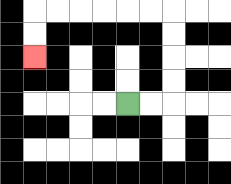{'start': '[5, 4]', 'end': '[1, 2]', 'path_directions': 'R,R,U,U,U,U,L,L,L,L,L,L,D,D', 'path_coordinates': '[[5, 4], [6, 4], [7, 4], [7, 3], [7, 2], [7, 1], [7, 0], [6, 0], [5, 0], [4, 0], [3, 0], [2, 0], [1, 0], [1, 1], [1, 2]]'}